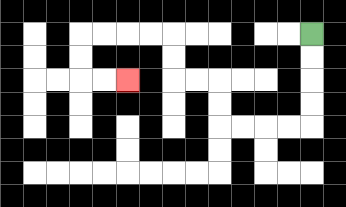{'start': '[13, 1]', 'end': '[5, 3]', 'path_directions': 'D,D,D,D,L,L,L,L,U,U,L,L,U,U,L,L,L,L,D,D,R,R', 'path_coordinates': '[[13, 1], [13, 2], [13, 3], [13, 4], [13, 5], [12, 5], [11, 5], [10, 5], [9, 5], [9, 4], [9, 3], [8, 3], [7, 3], [7, 2], [7, 1], [6, 1], [5, 1], [4, 1], [3, 1], [3, 2], [3, 3], [4, 3], [5, 3]]'}